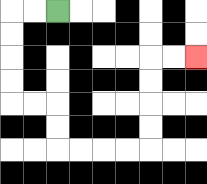{'start': '[2, 0]', 'end': '[8, 2]', 'path_directions': 'L,L,D,D,D,D,R,R,D,D,R,R,R,R,U,U,U,U,R,R', 'path_coordinates': '[[2, 0], [1, 0], [0, 0], [0, 1], [0, 2], [0, 3], [0, 4], [1, 4], [2, 4], [2, 5], [2, 6], [3, 6], [4, 6], [5, 6], [6, 6], [6, 5], [6, 4], [6, 3], [6, 2], [7, 2], [8, 2]]'}